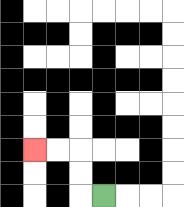{'start': '[4, 8]', 'end': '[1, 6]', 'path_directions': 'L,U,U,L,L', 'path_coordinates': '[[4, 8], [3, 8], [3, 7], [3, 6], [2, 6], [1, 6]]'}